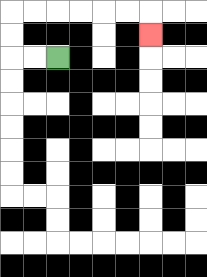{'start': '[2, 2]', 'end': '[6, 1]', 'path_directions': 'L,L,U,U,R,R,R,R,R,R,D', 'path_coordinates': '[[2, 2], [1, 2], [0, 2], [0, 1], [0, 0], [1, 0], [2, 0], [3, 0], [4, 0], [5, 0], [6, 0], [6, 1]]'}